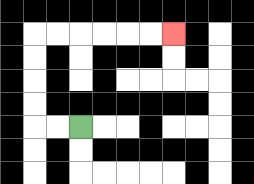{'start': '[3, 5]', 'end': '[7, 1]', 'path_directions': 'L,L,U,U,U,U,R,R,R,R,R,R', 'path_coordinates': '[[3, 5], [2, 5], [1, 5], [1, 4], [1, 3], [1, 2], [1, 1], [2, 1], [3, 1], [4, 1], [5, 1], [6, 1], [7, 1]]'}